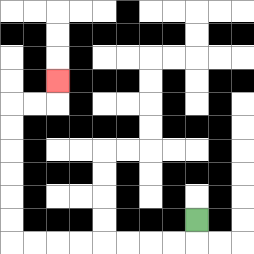{'start': '[8, 9]', 'end': '[2, 3]', 'path_directions': 'D,L,L,L,L,L,L,L,L,U,U,U,U,U,U,R,R,U', 'path_coordinates': '[[8, 9], [8, 10], [7, 10], [6, 10], [5, 10], [4, 10], [3, 10], [2, 10], [1, 10], [0, 10], [0, 9], [0, 8], [0, 7], [0, 6], [0, 5], [0, 4], [1, 4], [2, 4], [2, 3]]'}